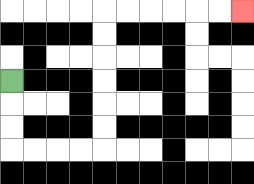{'start': '[0, 3]', 'end': '[10, 0]', 'path_directions': 'D,D,D,R,R,R,R,U,U,U,U,U,U,R,R,R,R,R,R', 'path_coordinates': '[[0, 3], [0, 4], [0, 5], [0, 6], [1, 6], [2, 6], [3, 6], [4, 6], [4, 5], [4, 4], [4, 3], [4, 2], [4, 1], [4, 0], [5, 0], [6, 0], [7, 0], [8, 0], [9, 0], [10, 0]]'}